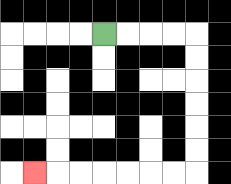{'start': '[4, 1]', 'end': '[1, 7]', 'path_directions': 'R,R,R,R,D,D,D,D,D,D,L,L,L,L,L,L,L', 'path_coordinates': '[[4, 1], [5, 1], [6, 1], [7, 1], [8, 1], [8, 2], [8, 3], [8, 4], [8, 5], [8, 6], [8, 7], [7, 7], [6, 7], [5, 7], [4, 7], [3, 7], [2, 7], [1, 7]]'}